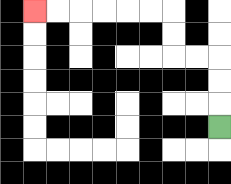{'start': '[9, 5]', 'end': '[1, 0]', 'path_directions': 'U,U,U,L,L,U,U,L,L,L,L,L,L', 'path_coordinates': '[[9, 5], [9, 4], [9, 3], [9, 2], [8, 2], [7, 2], [7, 1], [7, 0], [6, 0], [5, 0], [4, 0], [3, 0], [2, 0], [1, 0]]'}